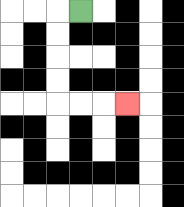{'start': '[3, 0]', 'end': '[5, 4]', 'path_directions': 'L,D,D,D,D,R,R,R', 'path_coordinates': '[[3, 0], [2, 0], [2, 1], [2, 2], [2, 3], [2, 4], [3, 4], [4, 4], [5, 4]]'}